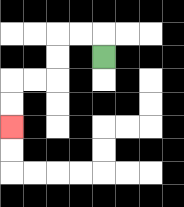{'start': '[4, 2]', 'end': '[0, 5]', 'path_directions': 'U,L,L,D,D,L,L,D,D', 'path_coordinates': '[[4, 2], [4, 1], [3, 1], [2, 1], [2, 2], [2, 3], [1, 3], [0, 3], [0, 4], [0, 5]]'}